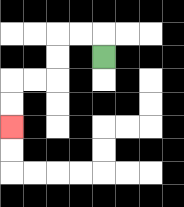{'start': '[4, 2]', 'end': '[0, 5]', 'path_directions': 'U,L,L,D,D,L,L,D,D', 'path_coordinates': '[[4, 2], [4, 1], [3, 1], [2, 1], [2, 2], [2, 3], [1, 3], [0, 3], [0, 4], [0, 5]]'}